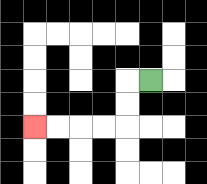{'start': '[6, 3]', 'end': '[1, 5]', 'path_directions': 'L,D,D,L,L,L,L', 'path_coordinates': '[[6, 3], [5, 3], [5, 4], [5, 5], [4, 5], [3, 5], [2, 5], [1, 5]]'}